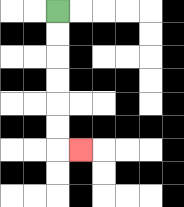{'start': '[2, 0]', 'end': '[3, 6]', 'path_directions': 'D,D,D,D,D,D,R', 'path_coordinates': '[[2, 0], [2, 1], [2, 2], [2, 3], [2, 4], [2, 5], [2, 6], [3, 6]]'}